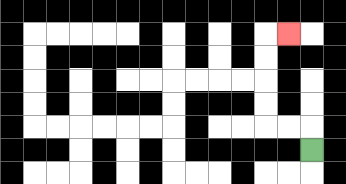{'start': '[13, 6]', 'end': '[12, 1]', 'path_directions': 'U,L,L,U,U,U,U,R', 'path_coordinates': '[[13, 6], [13, 5], [12, 5], [11, 5], [11, 4], [11, 3], [11, 2], [11, 1], [12, 1]]'}